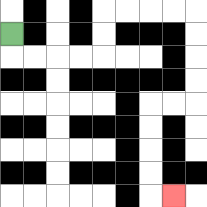{'start': '[0, 1]', 'end': '[7, 8]', 'path_directions': 'D,R,R,R,R,U,U,R,R,R,R,D,D,D,D,L,L,D,D,D,D,R', 'path_coordinates': '[[0, 1], [0, 2], [1, 2], [2, 2], [3, 2], [4, 2], [4, 1], [4, 0], [5, 0], [6, 0], [7, 0], [8, 0], [8, 1], [8, 2], [8, 3], [8, 4], [7, 4], [6, 4], [6, 5], [6, 6], [6, 7], [6, 8], [7, 8]]'}